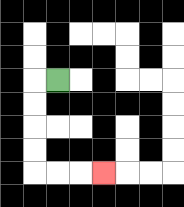{'start': '[2, 3]', 'end': '[4, 7]', 'path_directions': 'L,D,D,D,D,R,R,R', 'path_coordinates': '[[2, 3], [1, 3], [1, 4], [1, 5], [1, 6], [1, 7], [2, 7], [3, 7], [4, 7]]'}